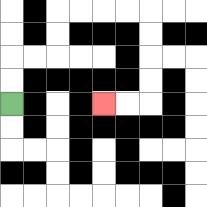{'start': '[0, 4]', 'end': '[4, 4]', 'path_directions': 'U,U,R,R,U,U,R,R,R,R,D,D,D,D,L,L', 'path_coordinates': '[[0, 4], [0, 3], [0, 2], [1, 2], [2, 2], [2, 1], [2, 0], [3, 0], [4, 0], [5, 0], [6, 0], [6, 1], [6, 2], [6, 3], [6, 4], [5, 4], [4, 4]]'}